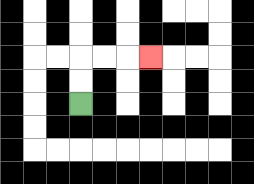{'start': '[3, 4]', 'end': '[6, 2]', 'path_directions': 'U,U,R,R,R', 'path_coordinates': '[[3, 4], [3, 3], [3, 2], [4, 2], [5, 2], [6, 2]]'}